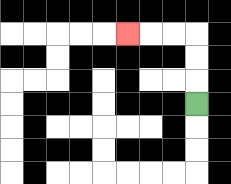{'start': '[8, 4]', 'end': '[5, 1]', 'path_directions': 'U,U,U,L,L,L', 'path_coordinates': '[[8, 4], [8, 3], [8, 2], [8, 1], [7, 1], [6, 1], [5, 1]]'}